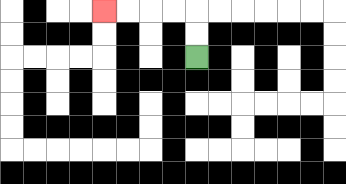{'start': '[8, 2]', 'end': '[4, 0]', 'path_directions': 'U,U,L,L,L,L', 'path_coordinates': '[[8, 2], [8, 1], [8, 0], [7, 0], [6, 0], [5, 0], [4, 0]]'}